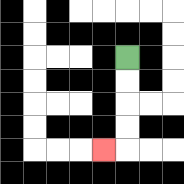{'start': '[5, 2]', 'end': '[4, 6]', 'path_directions': 'D,D,D,D,L', 'path_coordinates': '[[5, 2], [5, 3], [5, 4], [5, 5], [5, 6], [4, 6]]'}